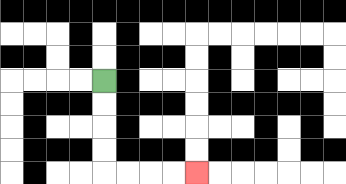{'start': '[4, 3]', 'end': '[8, 7]', 'path_directions': 'D,D,D,D,R,R,R,R', 'path_coordinates': '[[4, 3], [4, 4], [4, 5], [4, 6], [4, 7], [5, 7], [6, 7], [7, 7], [8, 7]]'}